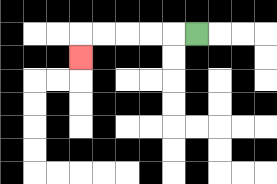{'start': '[8, 1]', 'end': '[3, 2]', 'path_directions': 'L,L,L,L,L,D', 'path_coordinates': '[[8, 1], [7, 1], [6, 1], [5, 1], [4, 1], [3, 1], [3, 2]]'}